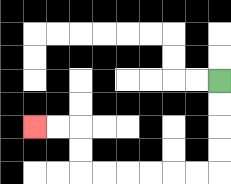{'start': '[9, 3]', 'end': '[1, 5]', 'path_directions': 'D,D,D,D,L,L,L,L,L,L,U,U,L,L', 'path_coordinates': '[[9, 3], [9, 4], [9, 5], [9, 6], [9, 7], [8, 7], [7, 7], [6, 7], [5, 7], [4, 7], [3, 7], [3, 6], [3, 5], [2, 5], [1, 5]]'}